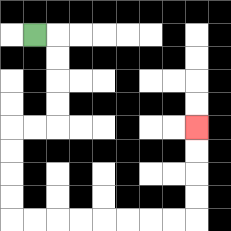{'start': '[1, 1]', 'end': '[8, 5]', 'path_directions': 'R,D,D,D,D,L,L,D,D,D,D,R,R,R,R,R,R,R,R,U,U,U,U', 'path_coordinates': '[[1, 1], [2, 1], [2, 2], [2, 3], [2, 4], [2, 5], [1, 5], [0, 5], [0, 6], [0, 7], [0, 8], [0, 9], [1, 9], [2, 9], [3, 9], [4, 9], [5, 9], [6, 9], [7, 9], [8, 9], [8, 8], [8, 7], [8, 6], [8, 5]]'}